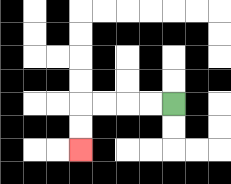{'start': '[7, 4]', 'end': '[3, 6]', 'path_directions': 'L,L,L,L,D,D', 'path_coordinates': '[[7, 4], [6, 4], [5, 4], [4, 4], [3, 4], [3, 5], [3, 6]]'}